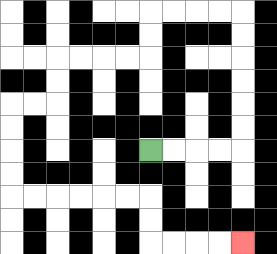{'start': '[6, 6]', 'end': '[10, 10]', 'path_directions': 'R,R,R,R,U,U,U,U,U,U,L,L,L,L,D,D,L,L,L,L,D,D,L,L,D,D,D,D,R,R,R,R,R,R,D,D,R,R,R,R', 'path_coordinates': '[[6, 6], [7, 6], [8, 6], [9, 6], [10, 6], [10, 5], [10, 4], [10, 3], [10, 2], [10, 1], [10, 0], [9, 0], [8, 0], [7, 0], [6, 0], [6, 1], [6, 2], [5, 2], [4, 2], [3, 2], [2, 2], [2, 3], [2, 4], [1, 4], [0, 4], [0, 5], [0, 6], [0, 7], [0, 8], [1, 8], [2, 8], [3, 8], [4, 8], [5, 8], [6, 8], [6, 9], [6, 10], [7, 10], [8, 10], [9, 10], [10, 10]]'}